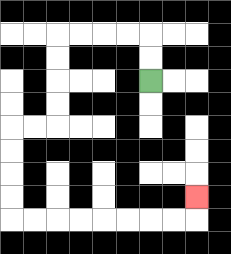{'start': '[6, 3]', 'end': '[8, 8]', 'path_directions': 'U,U,L,L,L,L,D,D,D,D,L,L,D,D,D,D,R,R,R,R,R,R,R,R,U', 'path_coordinates': '[[6, 3], [6, 2], [6, 1], [5, 1], [4, 1], [3, 1], [2, 1], [2, 2], [2, 3], [2, 4], [2, 5], [1, 5], [0, 5], [0, 6], [0, 7], [0, 8], [0, 9], [1, 9], [2, 9], [3, 9], [4, 9], [5, 9], [6, 9], [7, 9], [8, 9], [8, 8]]'}